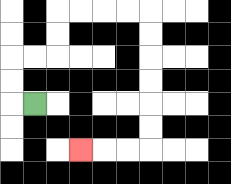{'start': '[1, 4]', 'end': '[3, 6]', 'path_directions': 'L,U,U,R,R,U,U,R,R,R,R,D,D,D,D,D,D,L,L,L', 'path_coordinates': '[[1, 4], [0, 4], [0, 3], [0, 2], [1, 2], [2, 2], [2, 1], [2, 0], [3, 0], [4, 0], [5, 0], [6, 0], [6, 1], [6, 2], [6, 3], [6, 4], [6, 5], [6, 6], [5, 6], [4, 6], [3, 6]]'}